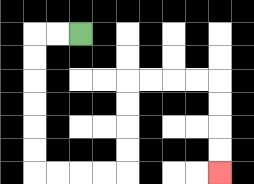{'start': '[3, 1]', 'end': '[9, 7]', 'path_directions': 'L,L,D,D,D,D,D,D,R,R,R,R,U,U,U,U,R,R,R,R,D,D,D,D', 'path_coordinates': '[[3, 1], [2, 1], [1, 1], [1, 2], [1, 3], [1, 4], [1, 5], [1, 6], [1, 7], [2, 7], [3, 7], [4, 7], [5, 7], [5, 6], [5, 5], [5, 4], [5, 3], [6, 3], [7, 3], [8, 3], [9, 3], [9, 4], [9, 5], [9, 6], [9, 7]]'}